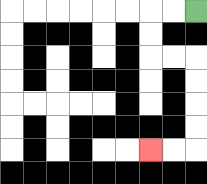{'start': '[8, 0]', 'end': '[6, 6]', 'path_directions': 'L,L,D,D,R,R,D,D,D,D,L,L', 'path_coordinates': '[[8, 0], [7, 0], [6, 0], [6, 1], [6, 2], [7, 2], [8, 2], [8, 3], [8, 4], [8, 5], [8, 6], [7, 6], [6, 6]]'}